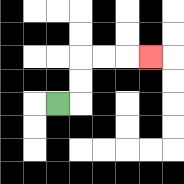{'start': '[2, 4]', 'end': '[6, 2]', 'path_directions': 'R,U,U,R,R,R', 'path_coordinates': '[[2, 4], [3, 4], [3, 3], [3, 2], [4, 2], [5, 2], [6, 2]]'}